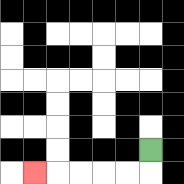{'start': '[6, 6]', 'end': '[1, 7]', 'path_directions': 'D,L,L,L,L,L', 'path_coordinates': '[[6, 6], [6, 7], [5, 7], [4, 7], [3, 7], [2, 7], [1, 7]]'}